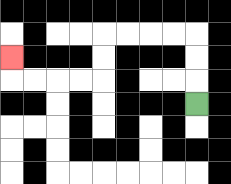{'start': '[8, 4]', 'end': '[0, 2]', 'path_directions': 'U,U,U,L,L,L,L,D,D,L,L,L,L,U', 'path_coordinates': '[[8, 4], [8, 3], [8, 2], [8, 1], [7, 1], [6, 1], [5, 1], [4, 1], [4, 2], [4, 3], [3, 3], [2, 3], [1, 3], [0, 3], [0, 2]]'}